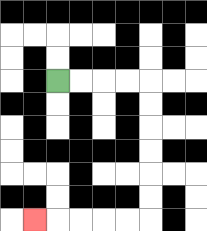{'start': '[2, 3]', 'end': '[1, 9]', 'path_directions': 'R,R,R,R,D,D,D,D,D,D,L,L,L,L,L', 'path_coordinates': '[[2, 3], [3, 3], [4, 3], [5, 3], [6, 3], [6, 4], [6, 5], [6, 6], [6, 7], [6, 8], [6, 9], [5, 9], [4, 9], [3, 9], [2, 9], [1, 9]]'}